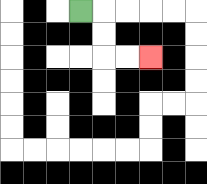{'start': '[3, 0]', 'end': '[6, 2]', 'path_directions': 'R,D,D,R,R', 'path_coordinates': '[[3, 0], [4, 0], [4, 1], [4, 2], [5, 2], [6, 2]]'}